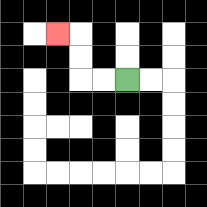{'start': '[5, 3]', 'end': '[2, 1]', 'path_directions': 'L,L,U,U,L', 'path_coordinates': '[[5, 3], [4, 3], [3, 3], [3, 2], [3, 1], [2, 1]]'}